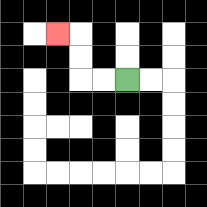{'start': '[5, 3]', 'end': '[2, 1]', 'path_directions': 'L,L,U,U,L', 'path_coordinates': '[[5, 3], [4, 3], [3, 3], [3, 2], [3, 1], [2, 1]]'}